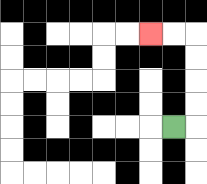{'start': '[7, 5]', 'end': '[6, 1]', 'path_directions': 'R,U,U,U,U,L,L', 'path_coordinates': '[[7, 5], [8, 5], [8, 4], [8, 3], [8, 2], [8, 1], [7, 1], [6, 1]]'}